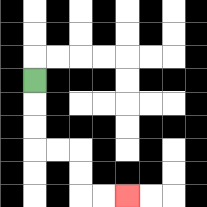{'start': '[1, 3]', 'end': '[5, 8]', 'path_directions': 'D,D,D,R,R,D,D,R,R', 'path_coordinates': '[[1, 3], [1, 4], [1, 5], [1, 6], [2, 6], [3, 6], [3, 7], [3, 8], [4, 8], [5, 8]]'}